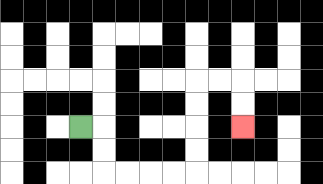{'start': '[3, 5]', 'end': '[10, 5]', 'path_directions': 'R,D,D,R,R,R,R,U,U,U,U,R,R,D,D', 'path_coordinates': '[[3, 5], [4, 5], [4, 6], [4, 7], [5, 7], [6, 7], [7, 7], [8, 7], [8, 6], [8, 5], [8, 4], [8, 3], [9, 3], [10, 3], [10, 4], [10, 5]]'}